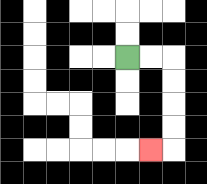{'start': '[5, 2]', 'end': '[6, 6]', 'path_directions': 'R,R,D,D,D,D,L', 'path_coordinates': '[[5, 2], [6, 2], [7, 2], [7, 3], [7, 4], [7, 5], [7, 6], [6, 6]]'}